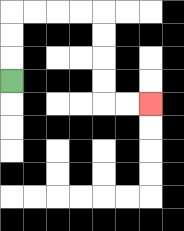{'start': '[0, 3]', 'end': '[6, 4]', 'path_directions': 'U,U,U,R,R,R,R,D,D,D,D,R,R', 'path_coordinates': '[[0, 3], [0, 2], [0, 1], [0, 0], [1, 0], [2, 0], [3, 0], [4, 0], [4, 1], [4, 2], [4, 3], [4, 4], [5, 4], [6, 4]]'}